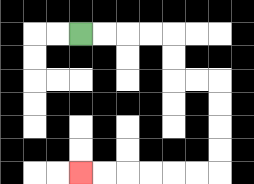{'start': '[3, 1]', 'end': '[3, 7]', 'path_directions': 'R,R,R,R,D,D,R,R,D,D,D,D,L,L,L,L,L,L', 'path_coordinates': '[[3, 1], [4, 1], [5, 1], [6, 1], [7, 1], [7, 2], [7, 3], [8, 3], [9, 3], [9, 4], [9, 5], [9, 6], [9, 7], [8, 7], [7, 7], [6, 7], [5, 7], [4, 7], [3, 7]]'}